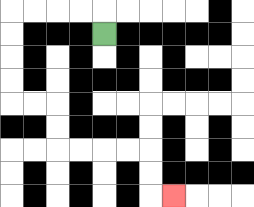{'start': '[4, 1]', 'end': '[7, 8]', 'path_directions': 'U,L,L,L,L,D,D,D,D,R,R,D,D,R,R,R,R,D,D,R', 'path_coordinates': '[[4, 1], [4, 0], [3, 0], [2, 0], [1, 0], [0, 0], [0, 1], [0, 2], [0, 3], [0, 4], [1, 4], [2, 4], [2, 5], [2, 6], [3, 6], [4, 6], [5, 6], [6, 6], [6, 7], [6, 8], [7, 8]]'}